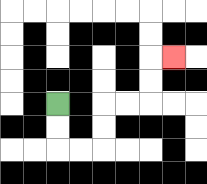{'start': '[2, 4]', 'end': '[7, 2]', 'path_directions': 'D,D,R,R,U,U,R,R,U,U,R', 'path_coordinates': '[[2, 4], [2, 5], [2, 6], [3, 6], [4, 6], [4, 5], [4, 4], [5, 4], [6, 4], [6, 3], [6, 2], [7, 2]]'}